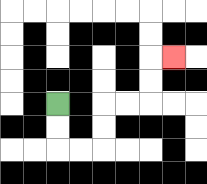{'start': '[2, 4]', 'end': '[7, 2]', 'path_directions': 'D,D,R,R,U,U,R,R,U,U,R', 'path_coordinates': '[[2, 4], [2, 5], [2, 6], [3, 6], [4, 6], [4, 5], [4, 4], [5, 4], [6, 4], [6, 3], [6, 2], [7, 2]]'}